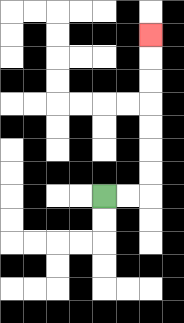{'start': '[4, 8]', 'end': '[6, 1]', 'path_directions': 'R,R,U,U,U,U,U,U,U', 'path_coordinates': '[[4, 8], [5, 8], [6, 8], [6, 7], [6, 6], [6, 5], [6, 4], [6, 3], [6, 2], [6, 1]]'}